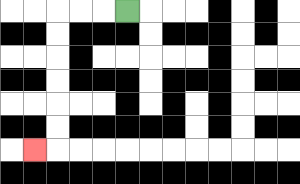{'start': '[5, 0]', 'end': '[1, 6]', 'path_directions': 'L,L,L,D,D,D,D,D,D,L', 'path_coordinates': '[[5, 0], [4, 0], [3, 0], [2, 0], [2, 1], [2, 2], [2, 3], [2, 4], [2, 5], [2, 6], [1, 6]]'}